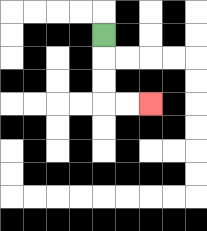{'start': '[4, 1]', 'end': '[6, 4]', 'path_directions': 'D,D,D,R,R', 'path_coordinates': '[[4, 1], [4, 2], [4, 3], [4, 4], [5, 4], [6, 4]]'}